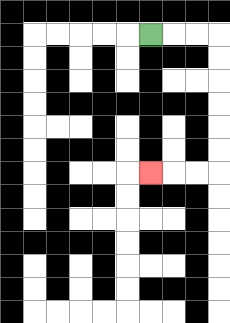{'start': '[6, 1]', 'end': '[6, 7]', 'path_directions': 'R,R,R,D,D,D,D,D,D,L,L,L', 'path_coordinates': '[[6, 1], [7, 1], [8, 1], [9, 1], [9, 2], [9, 3], [9, 4], [9, 5], [9, 6], [9, 7], [8, 7], [7, 7], [6, 7]]'}